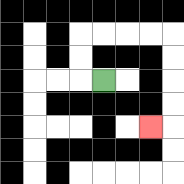{'start': '[4, 3]', 'end': '[6, 5]', 'path_directions': 'L,U,U,R,R,R,R,D,D,D,D,L', 'path_coordinates': '[[4, 3], [3, 3], [3, 2], [3, 1], [4, 1], [5, 1], [6, 1], [7, 1], [7, 2], [7, 3], [7, 4], [7, 5], [6, 5]]'}